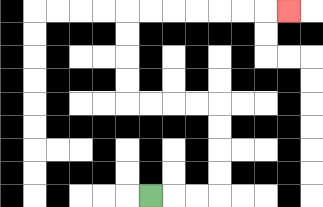{'start': '[6, 8]', 'end': '[12, 0]', 'path_directions': 'R,R,R,U,U,U,U,L,L,L,L,U,U,U,U,R,R,R,R,R,R,R', 'path_coordinates': '[[6, 8], [7, 8], [8, 8], [9, 8], [9, 7], [9, 6], [9, 5], [9, 4], [8, 4], [7, 4], [6, 4], [5, 4], [5, 3], [5, 2], [5, 1], [5, 0], [6, 0], [7, 0], [8, 0], [9, 0], [10, 0], [11, 0], [12, 0]]'}